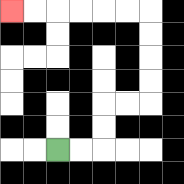{'start': '[2, 6]', 'end': '[0, 0]', 'path_directions': 'R,R,U,U,R,R,U,U,U,U,L,L,L,L,L,L', 'path_coordinates': '[[2, 6], [3, 6], [4, 6], [4, 5], [4, 4], [5, 4], [6, 4], [6, 3], [6, 2], [6, 1], [6, 0], [5, 0], [4, 0], [3, 0], [2, 0], [1, 0], [0, 0]]'}